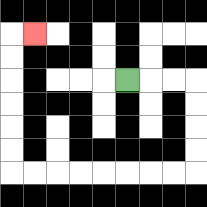{'start': '[5, 3]', 'end': '[1, 1]', 'path_directions': 'R,R,R,D,D,D,D,L,L,L,L,L,L,L,L,U,U,U,U,U,U,R', 'path_coordinates': '[[5, 3], [6, 3], [7, 3], [8, 3], [8, 4], [8, 5], [8, 6], [8, 7], [7, 7], [6, 7], [5, 7], [4, 7], [3, 7], [2, 7], [1, 7], [0, 7], [0, 6], [0, 5], [0, 4], [0, 3], [0, 2], [0, 1], [1, 1]]'}